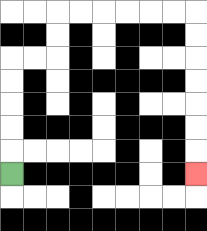{'start': '[0, 7]', 'end': '[8, 7]', 'path_directions': 'U,U,U,U,U,R,R,U,U,R,R,R,R,R,R,D,D,D,D,D,D,D', 'path_coordinates': '[[0, 7], [0, 6], [0, 5], [0, 4], [0, 3], [0, 2], [1, 2], [2, 2], [2, 1], [2, 0], [3, 0], [4, 0], [5, 0], [6, 0], [7, 0], [8, 0], [8, 1], [8, 2], [8, 3], [8, 4], [8, 5], [8, 6], [8, 7]]'}